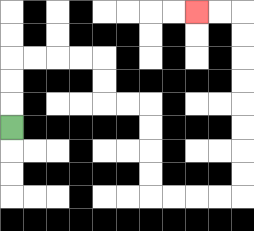{'start': '[0, 5]', 'end': '[8, 0]', 'path_directions': 'U,U,U,R,R,R,R,D,D,R,R,D,D,D,D,R,R,R,R,U,U,U,U,U,U,U,U,L,L', 'path_coordinates': '[[0, 5], [0, 4], [0, 3], [0, 2], [1, 2], [2, 2], [3, 2], [4, 2], [4, 3], [4, 4], [5, 4], [6, 4], [6, 5], [6, 6], [6, 7], [6, 8], [7, 8], [8, 8], [9, 8], [10, 8], [10, 7], [10, 6], [10, 5], [10, 4], [10, 3], [10, 2], [10, 1], [10, 0], [9, 0], [8, 0]]'}